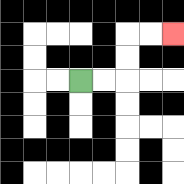{'start': '[3, 3]', 'end': '[7, 1]', 'path_directions': 'R,R,U,U,R,R', 'path_coordinates': '[[3, 3], [4, 3], [5, 3], [5, 2], [5, 1], [6, 1], [7, 1]]'}